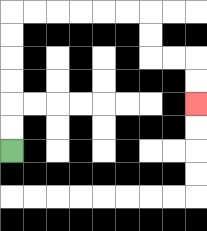{'start': '[0, 6]', 'end': '[8, 4]', 'path_directions': 'U,U,U,U,U,U,R,R,R,R,R,R,D,D,R,R,D,D', 'path_coordinates': '[[0, 6], [0, 5], [0, 4], [0, 3], [0, 2], [0, 1], [0, 0], [1, 0], [2, 0], [3, 0], [4, 0], [5, 0], [6, 0], [6, 1], [6, 2], [7, 2], [8, 2], [8, 3], [8, 4]]'}